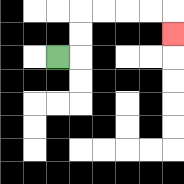{'start': '[2, 2]', 'end': '[7, 1]', 'path_directions': 'R,U,U,R,R,R,R,D', 'path_coordinates': '[[2, 2], [3, 2], [3, 1], [3, 0], [4, 0], [5, 0], [6, 0], [7, 0], [7, 1]]'}